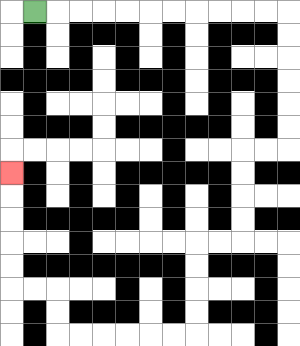{'start': '[1, 0]', 'end': '[0, 7]', 'path_directions': 'R,R,R,R,R,R,R,R,R,R,R,D,D,D,D,D,D,L,L,D,D,D,D,L,L,D,D,D,D,L,L,L,L,L,L,U,U,L,L,U,U,U,U,U', 'path_coordinates': '[[1, 0], [2, 0], [3, 0], [4, 0], [5, 0], [6, 0], [7, 0], [8, 0], [9, 0], [10, 0], [11, 0], [12, 0], [12, 1], [12, 2], [12, 3], [12, 4], [12, 5], [12, 6], [11, 6], [10, 6], [10, 7], [10, 8], [10, 9], [10, 10], [9, 10], [8, 10], [8, 11], [8, 12], [8, 13], [8, 14], [7, 14], [6, 14], [5, 14], [4, 14], [3, 14], [2, 14], [2, 13], [2, 12], [1, 12], [0, 12], [0, 11], [0, 10], [0, 9], [0, 8], [0, 7]]'}